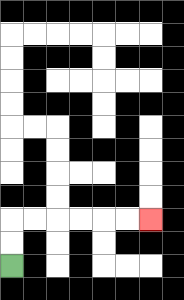{'start': '[0, 11]', 'end': '[6, 9]', 'path_directions': 'U,U,R,R,R,R,R,R', 'path_coordinates': '[[0, 11], [0, 10], [0, 9], [1, 9], [2, 9], [3, 9], [4, 9], [5, 9], [6, 9]]'}